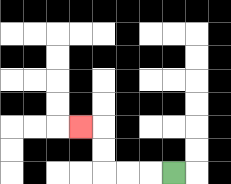{'start': '[7, 7]', 'end': '[3, 5]', 'path_directions': 'L,L,L,U,U,L', 'path_coordinates': '[[7, 7], [6, 7], [5, 7], [4, 7], [4, 6], [4, 5], [3, 5]]'}